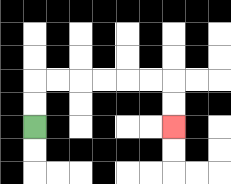{'start': '[1, 5]', 'end': '[7, 5]', 'path_directions': 'U,U,R,R,R,R,R,R,D,D', 'path_coordinates': '[[1, 5], [1, 4], [1, 3], [2, 3], [3, 3], [4, 3], [5, 3], [6, 3], [7, 3], [7, 4], [7, 5]]'}